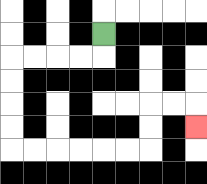{'start': '[4, 1]', 'end': '[8, 5]', 'path_directions': 'D,L,L,L,L,D,D,D,D,R,R,R,R,R,R,U,U,R,R,D', 'path_coordinates': '[[4, 1], [4, 2], [3, 2], [2, 2], [1, 2], [0, 2], [0, 3], [0, 4], [0, 5], [0, 6], [1, 6], [2, 6], [3, 6], [4, 6], [5, 6], [6, 6], [6, 5], [6, 4], [7, 4], [8, 4], [8, 5]]'}